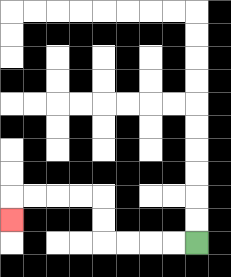{'start': '[8, 10]', 'end': '[0, 9]', 'path_directions': 'L,L,L,L,U,U,L,L,L,L,D', 'path_coordinates': '[[8, 10], [7, 10], [6, 10], [5, 10], [4, 10], [4, 9], [4, 8], [3, 8], [2, 8], [1, 8], [0, 8], [0, 9]]'}